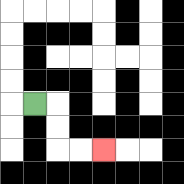{'start': '[1, 4]', 'end': '[4, 6]', 'path_directions': 'R,D,D,R,R', 'path_coordinates': '[[1, 4], [2, 4], [2, 5], [2, 6], [3, 6], [4, 6]]'}